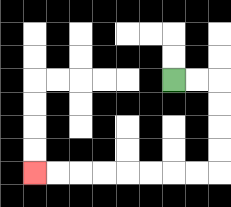{'start': '[7, 3]', 'end': '[1, 7]', 'path_directions': 'R,R,D,D,D,D,L,L,L,L,L,L,L,L', 'path_coordinates': '[[7, 3], [8, 3], [9, 3], [9, 4], [9, 5], [9, 6], [9, 7], [8, 7], [7, 7], [6, 7], [5, 7], [4, 7], [3, 7], [2, 7], [1, 7]]'}